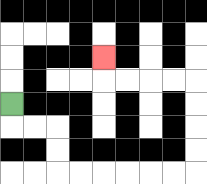{'start': '[0, 4]', 'end': '[4, 2]', 'path_directions': 'D,R,R,D,D,R,R,R,R,R,R,U,U,U,U,L,L,L,L,U', 'path_coordinates': '[[0, 4], [0, 5], [1, 5], [2, 5], [2, 6], [2, 7], [3, 7], [4, 7], [5, 7], [6, 7], [7, 7], [8, 7], [8, 6], [8, 5], [8, 4], [8, 3], [7, 3], [6, 3], [5, 3], [4, 3], [4, 2]]'}